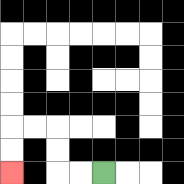{'start': '[4, 7]', 'end': '[0, 7]', 'path_directions': 'L,L,U,U,L,L,D,D', 'path_coordinates': '[[4, 7], [3, 7], [2, 7], [2, 6], [2, 5], [1, 5], [0, 5], [0, 6], [0, 7]]'}